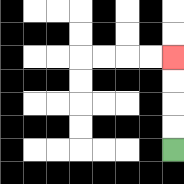{'start': '[7, 6]', 'end': '[7, 2]', 'path_directions': 'U,U,U,U', 'path_coordinates': '[[7, 6], [7, 5], [7, 4], [7, 3], [7, 2]]'}